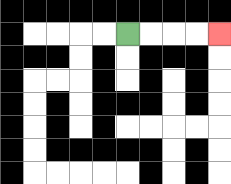{'start': '[5, 1]', 'end': '[9, 1]', 'path_directions': 'R,R,R,R', 'path_coordinates': '[[5, 1], [6, 1], [7, 1], [8, 1], [9, 1]]'}